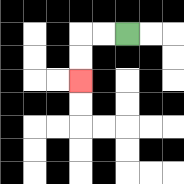{'start': '[5, 1]', 'end': '[3, 3]', 'path_directions': 'L,L,D,D', 'path_coordinates': '[[5, 1], [4, 1], [3, 1], [3, 2], [3, 3]]'}